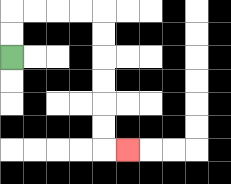{'start': '[0, 2]', 'end': '[5, 6]', 'path_directions': 'U,U,R,R,R,R,D,D,D,D,D,D,R', 'path_coordinates': '[[0, 2], [0, 1], [0, 0], [1, 0], [2, 0], [3, 0], [4, 0], [4, 1], [4, 2], [4, 3], [4, 4], [4, 5], [4, 6], [5, 6]]'}